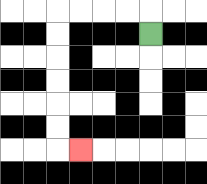{'start': '[6, 1]', 'end': '[3, 6]', 'path_directions': 'U,L,L,L,L,D,D,D,D,D,D,R', 'path_coordinates': '[[6, 1], [6, 0], [5, 0], [4, 0], [3, 0], [2, 0], [2, 1], [2, 2], [2, 3], [2, 4], [2, 5], [2, 6], [3, 6]]'}